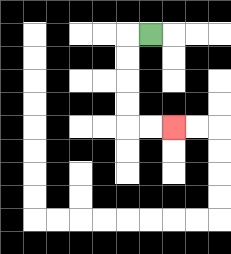{'start': '[6, 1]', 'end': '[7, 5]', 'path_directions': 'L,D,D,D,D,R,R', 'path_coordinates': '[[6, 1], [5, 1], [5, 2], [5, 3], [5, 4], [5, 5], [6, 5], [7, 5]]'}